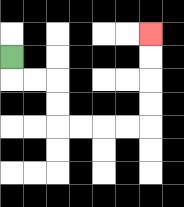{'start': '[0, 2]', 'end': '[6, 1]', 'path_directions': 'D,R,R,D,D,R,R,R,R,U,U,U,U', 'path_coordinates': '[[0, 2], [0, 3], [1, 3], [2, 3], [2, 4], [2, 5], [3, 5], [4, 5], [5, 5], [6, 5], [6, 4], [6, 3], [6, 2], [6, 1]]'}